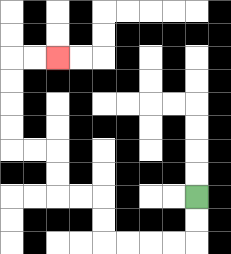{'start': '[8, 8]', 'end': '[2, 2]', 'path_directions': 'D,D,L,L,L,L,U,U,L,L,U,U,L,L,U,U,U,U,R,R', 'path_coordinates': '[[8, 8], [8, 9], [8, 10], [7, 10], [6, 10], [5, 10], [4, 10], [4, 9], [4, 8], [3, 8], [2, 8], [2, 7], [2, 6], [1, 6], [0, 6], [0, 5], [0, 4], [0, 3], [0, 2], [1, 2], [2, 2]]'}